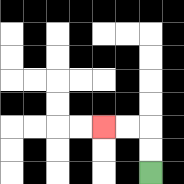{'start': '[6, 7]', 'end': '[4, 5]', 'path_directions': 'U,U,L,L', 'path_coordinates': '[[6, 7], [6, 6], [6, 5], [5, 5], [4, 5]]'}